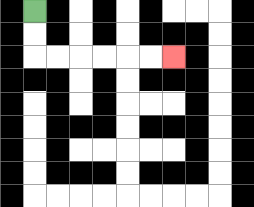{'start': '[1, 0]', 'end': '[7, 2]', 'path_directions': 'D,D,R,R,R,R,R,R', 'path_coordinates': '[[1, 0], [1, 1], [1, 2], [2, 2], [3, 2], [4, 2], [5, 2], [6, 2], [7, 2]]'}